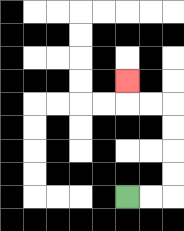{'start': '[5, 8]', 'end': '[5, 3]', 'path_directions': 'R,R,U,U,U,U,L,L,U', 'path_coordinates': '[[5, 8], [6, 8], [7, 8], [7, 7], [7, 6], [7, 5], [7, 4], [6, 4], [5, 4], [5, 3]]'}